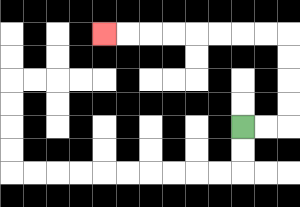{'start': '[10, 5]', 'end': '[4, 1]', 'path_directions': 'R,R,U,U,U,U,L,L,L,L,L,L,L,L', 'path_coordinates': '[[10, 5], [11, 5], [12, 5], [12, 4], [12, 3], [12, 2], [12, 1], [11, 1], [10, 1], [9, 1], [8, 1], [7, 1], [6, 1], [5, 1], [4, 1]]'}